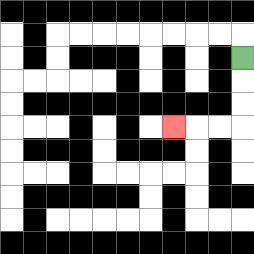{'start': '[10, 2]', 'end': '[7, 5]', 'path_directions': 'D,D,D,L,L,L', 'path_coordinates': '[[10, 2], [10, 3], [10, 4], [10, 5], [9, 5], [8, 5], [7, 5]]'}